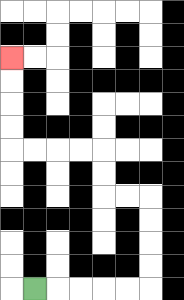{'start': '[1, 12]', 'end': '[0, 2]', 'path_directions': 'R,R,R,R,R,U,U,U,U,L,L,U,U,L,L,L,L,U,U,U,U', 'path_coordinates': '[[1, 12], [2, 12], [3, 12], [4, 12], [5, 12], [6, 12], [6, 11], [6, 10], [6, 9], [6, 8], [5, 8], [4, 8], [4, 7], [4, 6], [3, 6], [2, 6], [1, 6], [0, 6], [0, 5], [0, 4], [0, 3], [0, 2]]'}